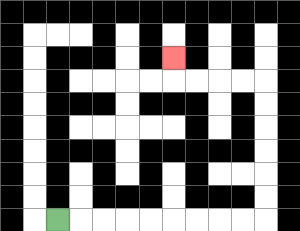{'start': '[2, 9]', 'end': '[7, 2]', 'path_directions': 'R,R,R,R,R,R,R,R,R,U,U,U,U,U,U,L,L,L,L,U', 'path_coordinates': '[[2, 9], [3, 9], [4, 9], [5, 9], [6, 9], [7, 9], [8, 9], [9, 9], [10, 9], [11, 9], [11, 8], [11, 7], [11, 6], [11, 5], [11, 4], [11, 3], [10, 3], [9, 3], [8, 3], [7, 3], [7, 2]]'}